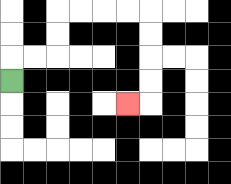{'start': '[0, 3]', 'end': '[5, 4]', 'path_directions': 'U,R,R,U,U,R,R,R,R,D,D,D,D,L', 'path_coordinates': '[[0, 3], [0, 2], [1, 2], [2, 2], [2, 1], [2, 0], [3, 0], [4, 0], [5, 0], [6, 0], [6, 1], [6, 2], [6, 3], [6, 4], [5, 4]]'}